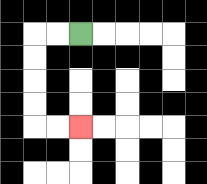{'start': '[3, 1]', 'end': '[3, 5]', 'path_directions': 'L,L,D,D,D,D,R,R', 'path_coordinates': '[[3, 1], [2, 1], [1, 1], [1, 2], [1, 3], [1, 4], [1, 5], [2, 5], [3, 5]]'}